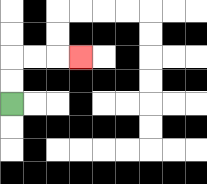{'start': '[0, 4]', 'end': '[3, 2]', 'path_directions': 'U,U,R,R,R', 'path_coordinates': '[[0, 4], [0, 3], [0, 2], [1, 2], [2, 2], [3, 2]]'}